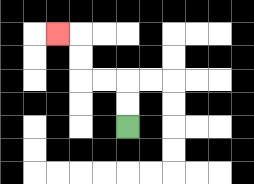{'start': '[5, 5]', 'end': '[2, 1]', 'path_directions': 'U,U,L,L,U,U,L', 'path_coordinates': '[[5, 5], [5, 4], [5, 3], [4, 3], [3, 3], [3, 2], [3, 1], [2, 1]]'}